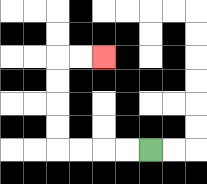{'start': '[6, 6]', 'end': '[4, 2]', 'path_directions': 'L,L,L,L,U,U,U,U,R,R', 'path_coordinates': '[[6, 6], [5, 6], [4, 6], [3, 6], [2, 6], [2, 5], [2, 4], [2, 3], [2, 2], [3, 2], [4, 2]]'}